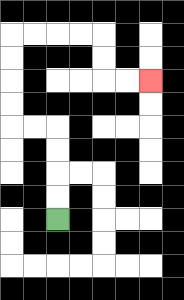{'start': '[2, 9]', 'end': '[6, 3]', 'path_directions': 'U,U,U,U,L,L,U,U,U,U,R,R,R,R,D,D,R,R', 'path_coordinates': '[[2, 9], [2, 8], [2, 7], [2, 6], [2, 5], [1, 5], [0, 5], [0, 4], [0, 3], [0, 2], [0, 1], [1, 1], [2, 1], [3, 1], [4, 1], [4, 2], [4, 3], [5, 3], [6, 3]]'}